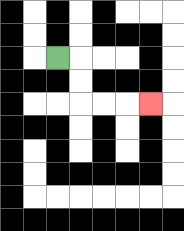{'start': '[2, 2]', 'end': '[6, 4]', 'path_directions': 'R,D,D,R,R,R', 'path_coordinates': '[[2, 2], [3, 2], [3, 3], [3, 4], [4, 4], [5, 4], [6, 4]]'}